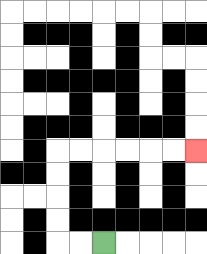{'start': '[4, 10]', 'end': '[8, 6]', 'path_directions': 'L,L,U,U,U,U,R,R,R,R,R,R', 'path_coordinates': '[[4, 10], [3, 10], [2, 10], [2, 9], [2, 8], [2, 7], [2, 6], [3, 6], [4, 6], [5, 6], [6, 6], [7, 6], [8, 6]]'}